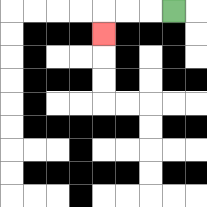{'start': '[7, 0]', 'end': '[4, 1]', 'path_directions': 'L,L,L,D', 'path_coordinates': '[[7, 0], [6, 0], [5, 0], [4, 0], [4, 1]]'}